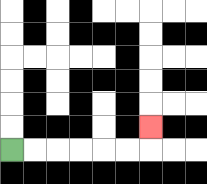{'start': '[0, 6]', 'end': '[6, 5]', 'path_directions': 'R,R,R,R,R,R,U', 'path_coordinates': '[[0, 6], [1, 6], [2, 6], [3, 6], [4, 6], [5, 6], [6, 6], [6, 5]]'}